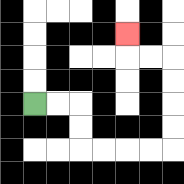{'start': '[1, 4]', 'end': '[5, 1]', 'path_directions': 'R,R,D,D,R,R,R,R,U,U,U,U,L,L,U', 'path_coordinates': '[[1, 4], [2, 4], [3, 4], [3, 5], [3, 6], [4, 6], [5, 6], [6, 6], [7, 6], [7, 5], [7, 4], [7, 3], [7, 2], [6, 2], [5, 2], [5, 1]]'}